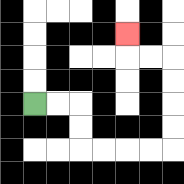{'start': '[1, 4]', 'end': '[5, 1]', 'path_directions': 'R,R,D,D,R,R,R,R,U,U,U,U,L,L,U', 'path_coordinates': '[[1, 4], [2, 4], [3, 4], [3, 5], [3, 6], [4, 6], [5, 6], [6, 6], [7, 6], [7, 5], [7, 4], [7, 3], [7, 2], [6, 2], [5, 2], [5, 1]]'}